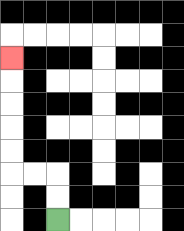{'start': '[2, 9]', 'end': '[0, 2]', 'path_directions': 'U,U,L,L,U,U,U,U,U', 'path_coordinates': '[[2, 9], [2, 8], [2, 7], [1, 7], [0, 7], [0, 6], [0, 5], [0, 4], [0, 3], [0, 2]]'}